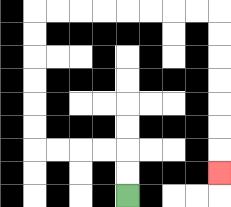{'start': '[5, 8]', 'end': '[9, 7]', 'path_directions': 'U,U,L,L,L,L,U,U,U,U,U,U,R,R,R,R,R,R,R,R,D,D,D,D,D,D,D', 'path_coordinates': '[[5, 8], [5, 7], [5, 6], [4, 6], [3, 6], [2, 6], [1, 6], [1, 5], [1, 4], [1, 3], [1, 2], [1, 1], [1, 0], [2, 0], [3, 0], [4, 0], [5, 0], [6, 0], [7, 0], [8, 0], [9, 0], [9, 1], [9, 2], [9, 3], [9, 4], [9, 5], [9, 6], [9, 7]]'}